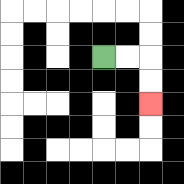{'start': '[4, 2]', 'end': '[6, 4]', 'path_directions': 'R,R,D,D', 'path_coordinates': '[[4, 2], [5, 2], [6, 2], [6, 3], [6, 4]]'}